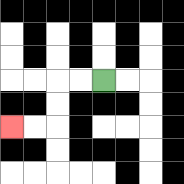{'start': '[4, 3]', 'end': '[0, 5]', 'path_directions': 'L,L,D,D,L,L', 'path_coordinates': '[[4, 3], [3, 3], [2, 3], [2, 4], [2, 5], [1, 5], [0, 5]]'}